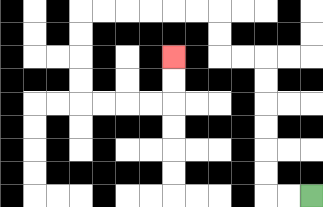{'start': '[13, 8]', 'end': '[7, 2]', 'path_directions': 'L,L,U,U,U,U,U,U,L,L,U,U,L,L,L,L,L,L,D,D,D,D,R,R,R,R,U,U', 'path_coordinates': '[[13, 8], [12, 8], [11, 8], [11, 7], [11, 6], [11, 5], [11, 4], [11, 3], [11, 2], [10, 2], [9, 2], [9, 1], [9, 0], [8, 0], [7, 0], [6, 0], [5, 0], [4, 0], [3, 0], [3, 1], [3, 2], [3, 3], [3, 4], [4, 4], [5, 4], [6, 4], [7, 4], [7, 3], [7, 2]]'}